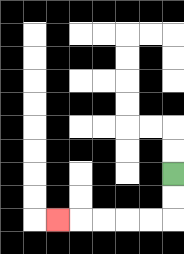{'start': '[7, 7]', 'end': '[2, 9]', 'path_directions': 'D,D,L,L,L,L,L', 'path_coordinates': '[[7, 7], [7, 8], [7, 9], [6, 9], [5, 9], [4, 9], [3, 9], [2, 9]]'}